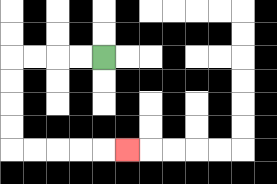{'start': '[4, 2]', 'end': '[5, 6]', 'path_directions': 'L,L,L,L,D,D,D,D,R,R,R,R,R', 'path_coordinates': '[[4, 2], [3, 2], [2, 2], [1, 2], [0, 2], [0, 3], [0, 4], [0, 5], [0, 6], [1, 6], [2, 6], [3, 6], [4, 6], [5, 6]]'}